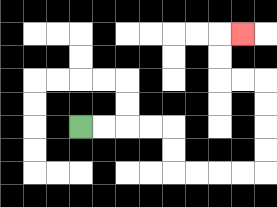{'start': '[3, 5]', 'end': '[10, 1]', 'path_directions': 'R,R,R,R,D,D,R,R,R,R,U,U,U,U,L,L,U,U,R', 'path_coordinates': '[[3, 5], [4, 5], [5, 5], [6, 5], [7, 5], [7, 6], [7, 7], [8, 7], [9, 7], [10, 7], [11, 7], [11, 6], [11, 5], [11, 4], [11, 3], [10, 3], [9, 3], [9, 2], [9, 1], [10, 1]]'}